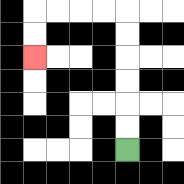{'start': '[5, 6]', 'end': '[1, 2]', 'path_directions': 'U,U,U,U,U,U,L,L,L,L,D,D', 'path_coordinates': '[[5, 6], [5, 5], [5, 4], [5, 3], [5, 2], [5, 1], [5, 0], [4, 0], [3, 0], [2, 0], [1, 0], [1, 1], [1, 2]]'}